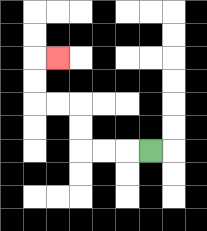{'start': '[6, 6]', 'end': '[2, 2]', 'path_directions': 'L,L,L,U,U,L,L,U,U,R', 'path_coordinates': '[[6, 6], [5, 6], [4, 6], [3, 6], [3, 5], [3, 4], [2, 4], [1, 4], [1, 3], [1, 2], [2, 2]]'}